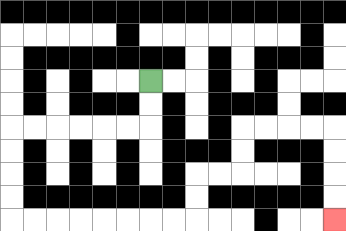{'start': '[6, 3]', 'end': '[14, 9]', 'path_directions': 'D,D,L,L,L,L,L,L,D,D,D,D,R,R,R,R,R,R,R,R,U,U,R,R,U,U,R,R,R,R,D,D,D,D', 'path_coordinates': '[[6, 3], [6, 4], [6, 5], [5, 5], [4, 5], [3, 5], [2, 5], [1, 5], [0, 5], [0, 6], [0, 7], [0, 8], [0, 9], [1, 9], [2, 9], [3, 9], [4, 9], [5, 9], [6, 9], [7, 9], [8, 9], [8, 8], [8, 7], [9, 7], [10, 7], [10, 6], [10, 5], [11, 5], [12, 5], [13, 5], [14, 5], [14, 6], [14, 7], [14, 8], [14, 9]]'}